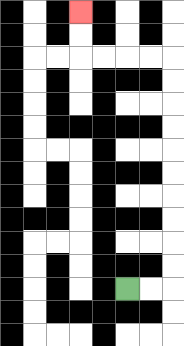{'start': '[5, 12]', 'end': '[3, 0]', 'path_directions': 'R,R,U,U,U,U,U,U,U,U,U,U,L,L,L,L,U,U', 'path_coordinates': '[[5, 12], [6, 12], [7, 12], [7, 11], [7, 10], [7, 9], [7, 8], [7, 7], [7, 6], [7, 5], [7, 4], [7, 3], [7, 2], [6, 2], [5, 2], [4, 2], [3, 2], [3, 1], [3, 0]]'}